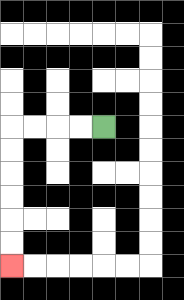{'start': '[4, 5]', 'end': '[0, 11]', 'path_directions': 'L,L,L,L,D,D,D,D,D,D', 'path_coordinates': '[[4, 5], [3, 5], [2, 5], [1, 5], [0, 5], [0, 6], [0, 7], [0, 8], [0, 9], [0, 10], [0, 11]]'}